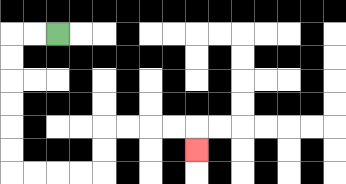{'start': '[2, 1]', 'end': '[8, 6]', 'path_directions': 'L,L,D,D,D,D,D,D,R,R,R,R,U,U,R,R,R,R,D', 'path_coordinates': '[[2, 1], [1, 1], [0, 1], [0, 2], [0, 3], [0, 4], [0, 5], [0, 6], [0, 7], [1, 7], [2, 7], [3, 7], [4, 7], [4, 6], [4, 5], [5, 5], [6, 5], [7, 5], [8, 5], [8, 6]]'}